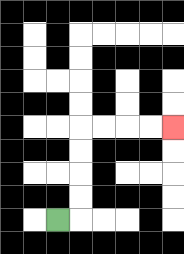{'start': '[2, 9]', 'end': '[7, 5]', 'path_directions': 'R,U,U,U,U,R,R,R,R', 'path_coordinates': '[[2, 9], [3, 9], [3, 8], [3, 7], [3, 6], [3, 5], [4, 5], [5, 5], [6, 5], [7, 5]]'}